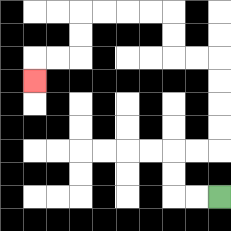{'start': '[9, 8]', 'end': '[1, 3]', 'path_directions': 'L,L,U,U,R,R,U,U,U,U,L,L,U,U,L,L,L,L,D,D,L,L,D', 'path_coordinates': '[[9, 8], [8, 8], [7, 8], [7, 7], [7, 6], [8, 6], [9, 6], [9, 5], [9, 4], [9, 3], [9, 2], [8, 2], [7, 2], [7, 1], [7, 0], [6, 0], [5, 0], [4, 0], [3, 0], [3, 1], [3, 2], [2, 2], [1, 2], [1, 3]]'}